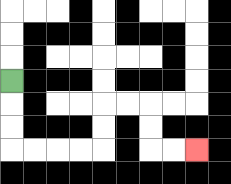{'start': '[0, 3]', 'end': '[8, 6]', 'path_directions': 'D,D,D,R,R,R,R,U,U,R,R,D,D,R,R', 'path_coordinates': '[[0, 3], [0, 4], [0, 5], [0, 6], [1, 6], [2, 6], [3, 6], [4, 6], [4, 5], [4, 4], [5, 4], [6, 4], [6, 5], [6, 6], [7, 6], [8, 6]]'}